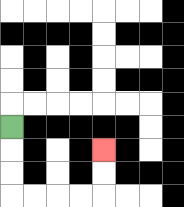{'start': '[0, 5]', 'end': '[4, 6]', 'path_directions': 'D,D,D,R,R,R,R,U,U', 'path_coordinates': '[[0, 5], [0, 6], [0, 7], [0, 8], [1, 8], [2, 8], [3, 8], [4, 8], [4, 7], [4, 6]]'}